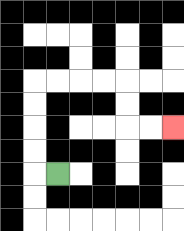{'start': '[2, 7]', 'end': '[7, 5]', 'path_directions': 'L,U,U,U,U,R,R,R,R,D,D,R,R', 'path_coordinates': '[[2, 7], [1, 7], [1, 6], [1, 5], [1, 4], [1, 3], [2, 3], [3, 3], [4, 3], [5, 3], [5, 4], [5, 5], [6, 5], [7, 5]]'}